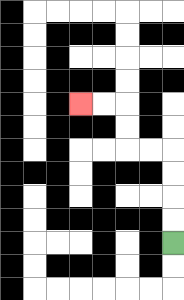{'start': '[7, 10]', 'end': '[3, 4]', 'path_directions': 'U,U,U,U,L,L,U,U,L,L', 'path_coordinates': '[[7, 10], [7, 9], [7, 8], [7, 7], [7, 6], [6, 6], [5, 6], [5, 5], [5, 4], [4, 4], [3, 4]]'}